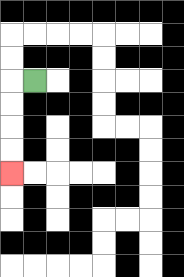{'start': '[1, 3]', 'end': '[0, 7]', 'path_directions': 'L,D,D,D,D', 'path_coordinates': '[[1, 3], [0, 3], [0, 4], [0, 5], [0, 6], [0, 7]]'}